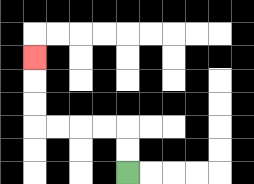{'start': '[5, 7]', 'end': '[1, 2]', 'path_directions': 'U,U,L,L,L,L,U,U,U', 'path_coordinates': '[[5, 7], [5, 6], [5, 5], [4, 5], [3, 5], [2, 5], [1, 5], [1, 4], [1, 3], [1, 2]]'}